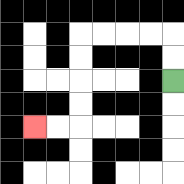{'start': '[7, 3]', 'end': '[1, 5]', 'path_directions': 'U,U,L,L,L,L,D,D,D,D,L,L', 'path_coordinates': '[[7, 3], [7, 2], [7, 1], [6, 1], [5, 1], [4, 1], [3, 1], [3, 2], [3, 3], [3, 4], [3, 5], [2, 5], [1, 5]]'}